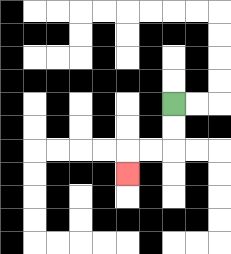{'start': '[7, 4]', 'end': '[5, 7]', 'path_directions': 'D,D,L,L,D', 'path_coordinates': '[[7, 4], [7, 5], [7, 6], [6, 6], [5, 6], [5, 7]]'}